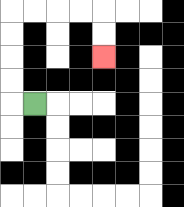{'start': '[1, 4]', 'end': '[4, 2]', 'path_directions': 'L,U,U,U,U,R,R,R,R,D,D', 'path_coordinates': '[[1, 4], [0, 4], [0, 3], [0, 2], [0, 1], [0, 0], [1, 0], [2, 0], [3, 0], [4, 0], [4, 1], [4, 2]]'}